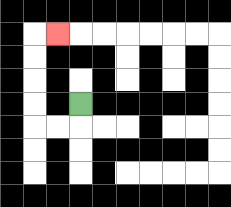{'start': '[3, 4]', 'end': '[2, 1]', 'path_directions': 'D,L,L,U,U,U,U,R', 'path_coordinates': '[[3, 4], [3, 5], [2, 5], [1, 5], [1, 4], [1, 3], [1, 2], [1, 1], [2, 1]]'}